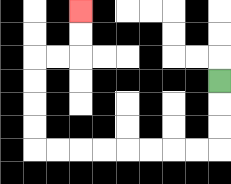{'start': '[9, 3]', 'end': '[3, 0]', 'path_directions': 'D,D,D,L,L,L,L,L,L,L,L,U,U,U,U,R,R,U,U', 'path_coordinates': '[[9, 3], [9, 4], [9, 5], [9, 6], [8, 6], [7, 6], [6, 6], [5, 6], [4, 6], [3, 6], [2, 6], [1, 6], [1, 5], [1, 4], [1, 3], [1, 2], [2, 2], [3, 2], [3, 1], [3, 0]]'}